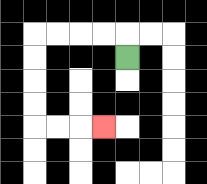{'start': '[5, 2]', 'end': '[4, 5]', 'path_directions': 'U,L,L,L,L,D,D,D,D,R,R,R', 'path_coordinates': '[[5, 2], [5, 1], [4, 1], [3, 1], [2, 1], [1, 1], [1, 2], [1, 3], [1, 4], [1, 5], [2, 5], [3, 5], [4, 5]]'}